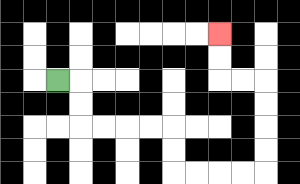{'start': '[2, 3]', 'end': '[9, 1]', 'path_directions': 'R,D,D,R,R,R,R,D,D,R,R,R,R,U,U,U,U,L,L,U,U', 'path_coordinates': '[[2, 3], [3, 3], [3, 4], [3, 5], [4, 5], [5, 5], [6, 5], [7, 5], [7, 6], [7, 7], [8, 7], [9, 7], [10, 7], [11, 7], [11, 6], [11, 5], [11, 4], [11, 3], [10, 3], [9, 3], [9, 2], [9, 1]]'}